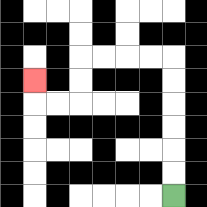{'start': '[7, 8]', 'end': '[1, 3]', 'path_directions': 'U,U,U,U,U,U,L,L,L,L,D,D,L,L,U', 'path_coordinates': '[[7, 8], [7, 7], [7, 6], [7, 5], [7, 4], [7, 3], [7, 2], [6, 2], [5, 2], [4, 2], [3, 2], [3, 3], [3, 4], [2, 4], [1, 4], [1, 3]]'}